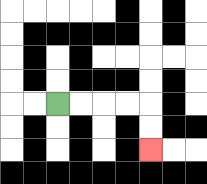{'start': '[2, 4]', 'end': '[6, 6]', 'path_directions': 'R,R,R,R,D,D', 'path_coordinates': '[[2, 4], [3, 4], [4, 4], [5, 4], [6, 4], [6, 5], [6, 6]]'}